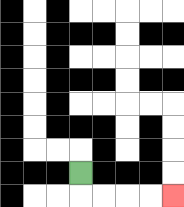{'start': '[3, 7]', 'end': '[7, 8]', 'path_directions': 'D,R,R,R,R', 'path_coordinates': '[[3, 7], [3, 8], [4, 8], [5, 8], [6, 8], [7, 8]]'}